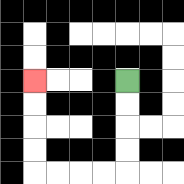{'start': '[5, 3]', 'end': '[1, 3]', 'path_directions': 'D,D,D,D,L,L,L,L,U,U,U,U', 'path_coordinates': '[[5, 3], [5, 4], [5, 5], [5, 6], [5, 7], [4, 7], [3, 7], [2, 7], [1, 7], [1, 6], [1, 5], [1, 4], [1, 3]]'}